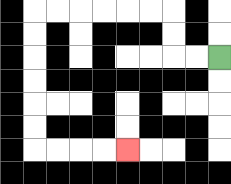{'start': '[9, 2]', 'end': '[5, 6]', 'path_directions': 'L,L,U,U,L,L,L,L,L,L,D,D,D,D,D,D,R,R,R,R', 'path_coordinates': '[[9, 2], [8, 2], [7, 2], [7, 1], [7, 0], [6, 0], [5, 0], [4, 0], [3, 0], [2, 0], [1, 0], [1, 1], [1, 2], [1, 3], [1, 4], [1, 5], [1, 6], [2, 6], [3, 6], [4, 6], [5, 6]]'}